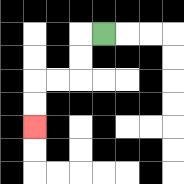{'start': '[4, 1]', 'end': '[1, 5]', 'path_directions': 'L,D,D,L,L,D,D', 'path_coordinates': '[[4, 1], [3, 1], [3, 2], [3, 3], [2, 3], [1, 3], [1, 4], [1, 5]]'}